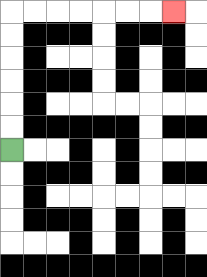{'start': '[0, 6]', 'end': '[7, 0]', 'path_directions': 'U,U,U,U,U,U,R,R,R,R,R,R,R', 'path_coordinates': '[[0, 6], [0, 5], [0, 4], [0, 3], [0, 2], [0, 1], [0, 0], [1, 0], [2, 0], [3, 0], [4, 0], [5, 0], [6, 0], [7, 0]]'}